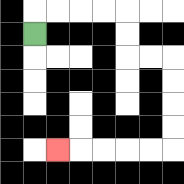{'start': '[1, 1]', 'end': '[2, 6]', 'path_directions': 'U,R,R,R,R,D,D,R,R,D,D,D,D,L,L,L,L,L', 'path_coordinates': '[[1, 1], [1, 0], [2, 0], [3, 0], [4, 0], [5, 0], [5, 1], [5, 2], [6, 2], [7, 2], [7, 3], [7, 4], [7, 5], [7, 6], [6, 6], [5, 6], [4, 6], [3, 6], [2, 6]]'}